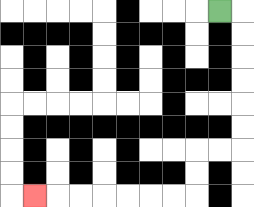{'start': '[9, 0]', 'end': '[1, 8]', 'path_directions': 'R,D,D,D,D,D,D,L,L,D,D,L,L,L,L,L,L,L', 'path_coordinates': '[[9, 0], [10, 0], [10, 1], [10, 2], [10, 3], [10, 4], [10, 5], [10, 6], [9, 6], [8, 6], [8, 7], [8, 8], [7, 8], [6, 8], [5, 8], [4, 8], [3, 8], [2, 8], [1, 8]]'}